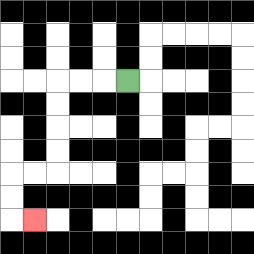{'start': '[5, 3]', 'end': '[1, 9]', 'path_directions': 'L,L,L,D,D,D,D,L,L,D,D,R', 'path_coordinates': '[[5, 3], [4, 3], [3, 3], [2, 3], [2, 4], [2, 5], [2, 6], [2, 7], [1, 7], [0, 7], [0, 8], [0, 9], [1, 9]]'}